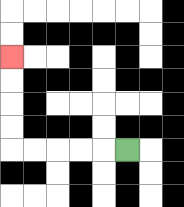{'start': '[5, 6]', 'end': '[0, 2]', 'path_directions': 'L,L,L,L,L,U,U,U,U', 'path_coordinates': '[[5, 6], [4, 6], [3, 6], [2, 6], [1, 6], [0, 6], [0, 5], [0, 4], [0, 3], [0, 2]]'}